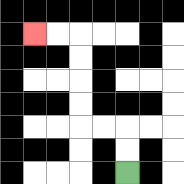{'start': '[5, 7]', 'end': '[1, 1]', 'path_directions': 'U,U,L,L,U,U,U,U,L,L', 'path_coordinates': '[[5, 7], [5, 6], [5, 5], [4, 5], [3, 5], [3, 4], [3, 3], [3, 2], [3, 1], [2, 1], [1, 1]]'}